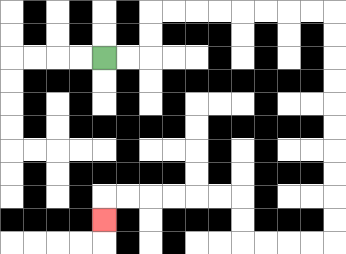{'start': '[4, 2]', 'end': '[4, 9]', 'path_directions': 'R,R,U,U,R,R,R,R,R,R,R,R,D,D,D,D,D,D,D,D,D,D,L,L,L,L,U,U,L,L,L,L,L,L,D', 'path_coordinates': '[[4, 2], [5, 2], [6, 2], [6, 1], [6, 0], [7, 0], [8, 0], [9, 0], [10, 0], [11, 0], [12, 0], [13, 0], [14, 0], [14, 1], [14, 2], [14, 3], [14, 4], [14, 5], [14, 6], [14, 7], [14, 8], [14, 9], [14, 10], [13, 10], [12, 10], [11, 10], [10, 10], [10, 9], [10, 8], [9, 8], [8, 8], [7, 8], [6, 8], [5, 8], [4, 8], [4, 9]]'}